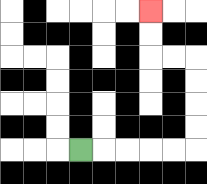{'start': '[3, 6]', 'end': '[6, 0]', 'path_directions': 'R,R,R,R,R,U,U,U,U,L,L,U,U', 'path_coordinates': '[[3, 6], [4, 6], [5, 6], [6, 6], [7, 6], [8, 6], [8, 5], [8, 4], [8, 3], [8, 2], [7, 2], [6, 2], [6, 1], [6, 0]]'}